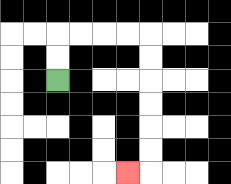{'start': '[2, 3]', 'end': '[5, 7]', 'path_directions': 'U,U,R,R,R,R,D,D,D,D,D,D,L', 'path_coordinates': '[[2, 3], [2, 2], [2, 1], [3, 1], [4, 1], [5, 1], [6, 1], [6, 2], [6, 3], [6, 4], [6, 5], [6, 6], [6, 7], [5, 7]]'}